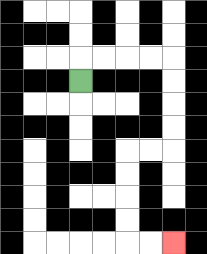{'start': '[3, 3]', 'end': '[7, 10]', 'path_directions': 'U,R,R,R,R,D,D,D,D,L,L,D,D,D,D,R,R', 'path_coordinates': '[[3, 3], [3, 2], [4, 2], [5, 2], [6, 2], [7, 2], [7, 3], [7, 4], [7, 5], [7, 6], [6, 6], [5, 6], [5, 7], [5, 8], [5, 9], [5, 10], [6, 10], [7, 10]]'}